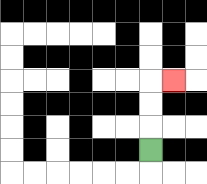{'start': '[6, 6]', 'end': '[7, 3]', 'path_directions': 'U,U,U,R', 'path_coordinates': '[[6, 6], [6, 5], [6, 4], [6, 3], [7, 3]]'}